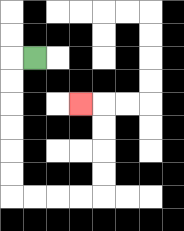{'start': '[1, 2]', 'end': '[3, 4]', 'path_directions': 'L,D,D,D,D,D,D,R,R,R,R,U,U,U,U,L', 'path_coordinates': '[[1, 2], [0, 2], [0, 3], [0, 4], [0, 5], [0, 6], [0, 7], [0, 8], [1, 8], [2, 8], [3, 8], [4, 8], [4, 7], [4, 6], [4, 5], [4, 4], [3, 4]]'}